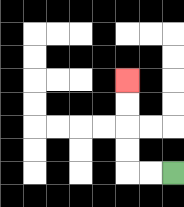{'start': '[7, 7]', 'end': '[5, 3]', 'path_directions': 'L,L,U,U,U,U', 'path_coordinates': '[[7, 7], [6, 7], [5, 7], [5, 6], [5, 5], [5, 4], [5, 3]]'}